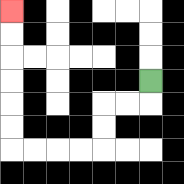{'start': '[6, 3]', 'end': '[0, 0]', 'path_directions': 'D,L,L,D,D,L,L,L,L,U,U,U,U,U,U', 'path_coordinates': '[[6, 3], [6, 4], [5, 4], [4, 4], [4, 5], [4, 6], [3, 6], [2, 6], [1, 6], [0, 6], [0, 5], [0, 4], [0, 3], [0, 2], [0, 1], [0, 0]]'}